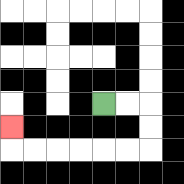{'start': '[4, 4]', 'end': '[0, 5]', 'path_directions': 'R,R,D,D,L,L,L,L,L,L,U', 'path_coordinates': '[[4, 4], [5, 4], [6, 4], [6, 5], [6, 6], [5, 6], [4, 6], [3, 6], [2, 6], [1, 6], [0, 6], [0, 5]]'}